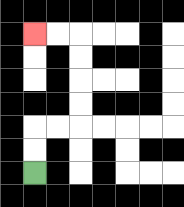{'start': '[1, 7]', 'end': '[1, 1]', 'path_directions': 'U,U,R,R,U,U,U,U,L,L', 'path_coordinates': '[[1, 7], [1, 6], [1, 5], [2, 5], [3, 5], [3, 4], [3, 3], [3, 2], [3, 1], [2, 1], [1, 1]]'}